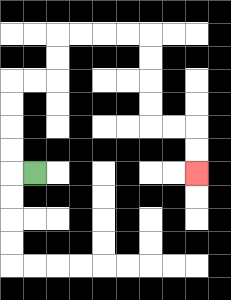{'start': '[1, 7]', 'end': '[8, 7]', 'path_directions': 'L,U,U,U,U,R,R,U,U,R,R,R,R,D,D,D,D,R,R,D,D', 'path_coordinates': '[[1, 7], [0, 7], [0, 6], [0, 5], [0, 4], [0, 3], [1, 3], [2, 3], [2, 2], [2, 1], [3, 1], [4, 1], [5, 1], [6, 1], [6, 2], [6, 3], [6, 4], [6, 5], [7, 5], [8, 5], [8, 6], [8, 7]]'}